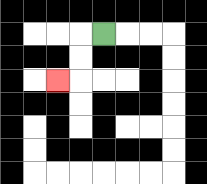{'start': '[4, 1]', 'end': '[2, 3]', 'path_directions': 'L,D,D,L', 'path_coordinates': '[[4, 1], [3, 1], [3, 2], [3, 3], [2, 3]]'}